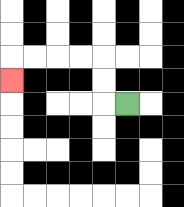{'start': '[5, 4]', 'end': '[0, 3]', 'path_directions': 'L,U,U,L,L,L,L,D', 'path_coordinates': '[[5, 4], [4, 4], [4, 3], [4, 2], [3, 2], [2, 2], [1, 2], [0, 2], [0, 3]]'}